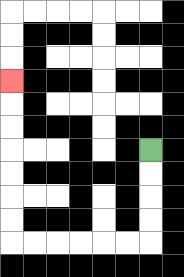{'start': '[6, 6]', 'end': '[0, 3]', 'path_directions': 'D,D,D,D,L,L,L,L,L,L,U,U,U,U,U,U,U', 'path_coordinates': '[[6, 6], [6, 7], [6, 8], [6, 9], [6, 10], [5, 10], [4, 10], [3, 10], [2, 10], [1, 10], [0, 10], [0, 9], [0, 8], [0, 7], [0, 6], [0, 5], [0, 4], [0, 3]]'}